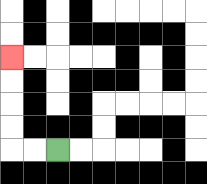{'start': '[2, 6]', 'end': '[0, 2]', 'path_directions': 'L,L,U,U,U,U', 'path_coordinates': '[[2, 6], [1, 6], [0, 6], [0, 5], [0, 4], [0, 3], [0, 2]]'}